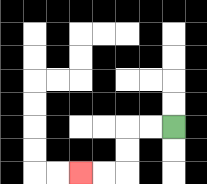{'start': '[7, 5]', 'end': '[3, 7]', 'path_directions': 'L,L,D,D,L,L', 'path_coordinates': '[[7, 5], [6, 5], [5, 5], [5, 6], [5, 7], [4, 7], [3, 7]]'}